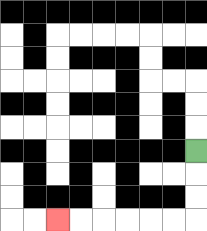{'start': '[8, 6]', 'end': '[2, 9]', 'path_directions': 'D,D,D,L,L,L,L,L,L', 'path_coordinates': '[[8, 6], [8, 7], [8, 8], [8, 9], [7, 9], [6, 9], [5, 9], [4, 9], [3, 9], [2, 9]]'}